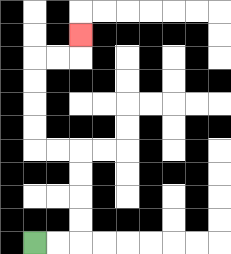{'start': '[1, 10]', 'end': '[3, 1]', 'path_directions': 'R,R,U,U,U,U,L,L,U,U,U,U,R,R,U', 'path_coordinates': '[[1, 10], [2, 10], [3, 10], [3, 9], [3, 8], [3, 7], [3, 6], [2, 6], [1, 6], [1, 5], [1, 4], [1, 3], [1, 2], [2, 2], [3, 2], [3, 1]]'}